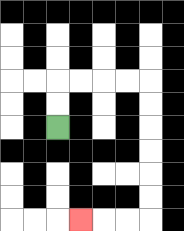{'start': '[2, 5]', 'end': '[3, 9]', 'path_directions': 'U,U,R,R,R,R,D,D,D,D,D,D,L,L,L', 'path_coordinates': '[[2, 5], [2, 4], [2, 3], [3, 3], [4, 3], [5, 3], [6, 3], [6, 4], [6, 5], [6, 6], [6, 7], [6, 8], [6, 9], [5, 9], [4, 9], [3, 9]]'}